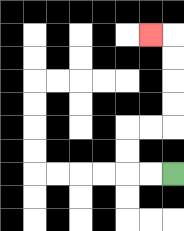{'start': '[7, 7]', 'end': '[6, 1]', 'path_directions': 'L,L,U,U,R,R,U,U,U,U,L', 'path_coordinates': '[[7, 7], [6, 7], [5, 7], [5, 6], [5, 5], [6, 5], [7, 5], [7, 4], [7, 3], [7, 2], [7, 1], [6, 1]]'}